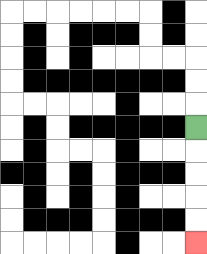{'start': '[8, 5]', 'end': '[8, 10]', 'path_directions': 'D,D,D,D,D', 'path_coordinates': '[[8, 5], [8, 6], [8, 7], [8, 8], [8, 9], [8, 10]]'}